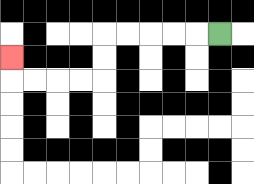{'start': '[9, 1]', 'end': '[0, 2]', 'path_directions': 'L,L,L,L,L,D,D,L,L,L,L,U', 'path_coordinates': '[[9, 1], [8, 1], [7, 1], [6, 1], [5, 1], [4, 1], [4, 2], [4, 3], [3, 3], [2, 3], [1, 3], [0, 3], [0, 2]]'}